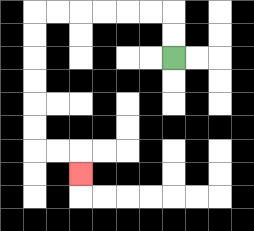{'start': '[7, 2]', 'end': '[3, 7]', 'path_directions': 'U,U,L,L,L,L,L,L,D,D,D,D,D,D,R,R,D', 'path_coordinates': '[[7, 2], [7, 1], [7, 0], [6, 0], [5, 0], [4, 0], [3, 0], [2, 0], [1, 0], [1, 1], [1, 2], [1, 3], [1, 4], [1, 5], [1, 6], [2, 6], [3, 6], [3, 7]]'}